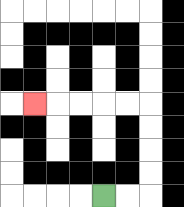{'start': '[4, 8]', 'end': '[1, 4]', 'path_directions': 'R,R,U,U,U,U,L,L,L,L,L', 'path_coordinates': '[[4, 8], [5, 8], [6, 8], [6, 7], [6, 6], [6, 5], [6, 4], [5, 4], [4, 4], [3, 4], [2, 4], [1, 4]]'}